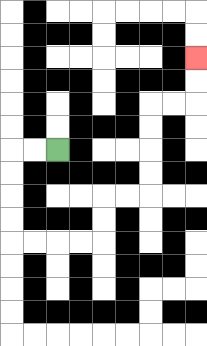{'start': '[2, 6]', 'end': '[8, 2]', 'path_directions': 'L,L,D,D,D,D,R,R,R,R,U,U,R,R,U,U,U,U,R,R,U,U', 'path_coordinates': '[[2, 6], [1, 6], [0, 6], [0, 7], [0, 8], [0, 9], [0, 10], [1, 10], [2, 10], [3, 10], [4, 10], [4, 9], [4, 8], [5, 8], [6, 8], [6, 7], [6, 6], [6, 5], [6, 4], [7, 4], [8, 4], [8, 3], [8, 2]]'}